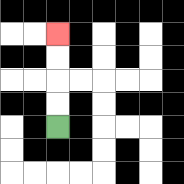{'start': '[2, 5]', 'end': '[2, 1]', 'path_directions': 'U,U,U,U', 'path_coordinates': '[[2, 5], [2, 4], [2, 3], [2, 2], [2, 1]]'}